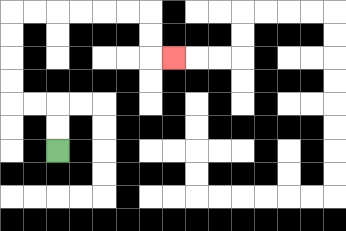{'start': '[2, 6]', 'end': '[7, 2]', 'path_directions': 'U,U,L,L,U,U,U,U,R,R,R,R,R,R,D,D,R', 'path_coordinates': '[[2, 6], [2, 5], [2, 4], [1, 4], [0, 4], [0, 3], [0, 2], [0, 1], [0, 0], [1, 0], [2, 0], [3, 0], [4, 0], [5, 0], [6, 0], [6, 1], [6, 2], [7, 2]]'}